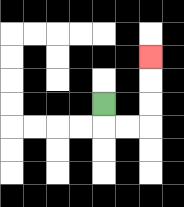{'start': '[4, 4]', 'end': '[6, 2]', 'path_directions': 'D,R,R,U,U,U', 'path_coordinates': '[[4, 4], [4, 5], [5, 5], [6, 5], [6, 4], [6, 3], [6, 2]]'}